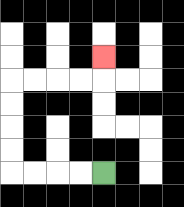{'start': '[4, 7]', 'end': '[4, 2]', 'path_directions': 'L,L,L,L,U,U,U,U,R,R,R,R,U', 'path_coordinates': '[[4, 7], [3, 7], [2, 7], [1, 7], [0, 7], [0, 6], [0, 5], [0, 4], [0, 3], [1, 3], [2, 3], [3, 3], [4, 3], [4, 2]]'}